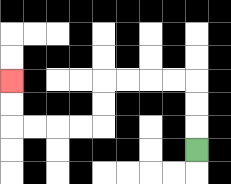{'start': '[8, 6]', 'end': '[0, 3]', 'path_directions': 'U,U,U,L,L,L,L,D,D,L,L,L,L,U,U', 'path_coordinates': '[[8, 6], [8, 5], [8, 4], [8, 3], [7, 3], [6, 3], [5, 3], [4, 3], [4, 4], [4, 5], [3, 5], [2, 5], [1, 5], [0, 5], [0, 4], [0, 3]]'}